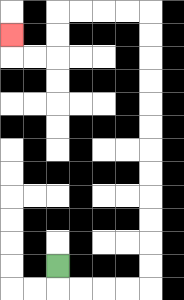{'start': '[2, 11]', 'end': '[0, 1]', 'path_directions': 'D,R,R,R,R,U,U,U,U,U,U,U,U,U,U,U,U,L,L,L,L,D,D,L,L,U', 'path_coordinates': '[[2, 11], [2, 12], [3, 12], [4, 12], [5, 12], [6, 12], [6, 11], [6, 10], [6, 9], [6, 8], [6, 7], [6, 6], [6, 5], [6, 4], [6, 3], [6, 2], [6, 1], [6, 0], [5, 0], [4, 0], [3, 0], [2, 0], [2, 1], [2, 2], [1, 2], [0, 2], [0, 1]]'}